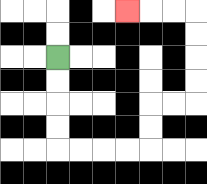{'start': '[2, 2]', 'end': '[5, 0]', 'path_directions': 'D,D,D,D,R,R,R,R,U,U,R,R,U,U,U,U,L,L,L', 'path_coordinates': '[[2, 2], [2, 3], [2, 4], [2, 5], [2, 6], [3, 6], [4, 6], [5, 6], [6, 6], [6, 5], [6, 4], [7, 4], [8, 4], [8, 3], [8, 2], [8, 1], [8, 0], [7, 0], [6, 0], [5, 0]]'}